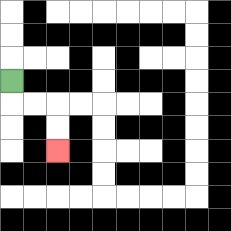{'start': '[0, 3]', 'end': '[2, 6]', 'path_directions': 'D,R,R,D,D', 'path_coordinates': '[[0, 3], [0, 4], [1, 4], [2, 4], [2, 5], [2, 6]]'}